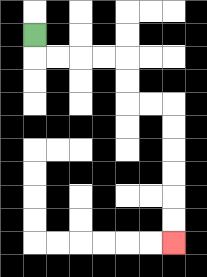{'start': '[1, 1]', 'end': '[7, 10]', 'path_directions': 'D,R,R,R,R,D,D,R,R,D,D,D,D,D,D', 'path_coordinates': '[[1, 1], [1, 2], [2, 2], [3, 2], [4, 2], [5, 2], [5, 3], [5, 4], [6, 4], [7, 4], [7, 5], [7, 6], [7, 7], [7, 8], [7, 9], [7, 10]]'}